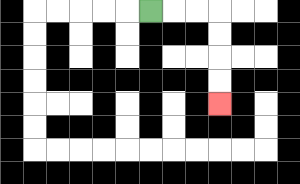{'start': '[6, 0]', 'end': '[9, 4]', 'path_directions': 'R,R,R,D,D,D,D', 'path_coordinates': '[[6, 0], [7, 0], [8, 0], [9, 0], [9, 1], [9, 2], [9, 3], [9, 4]]'}